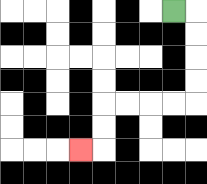{'start': '[7, 0]', 'end': '[3, 6]', 'path_directions': 'R,D,D,D,D,L,L,L,L,D,D,L', 'path_coordinates': '[[7, 0], [8, 0], [8, 1], [8, 2], [8, 3], [8, 4], [7, 4], [6, 4], [5, 4], [4, 4], [4, 5], [4, 6], [3, 6]]'}